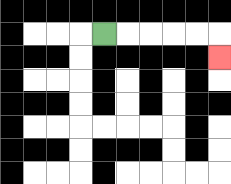{'start': '[4, 1]', 'end': '[9, 2]', 'path_directions': 'R,R,R,R,R,D', 'path_coordinates': '[[4, 1], [5, 1], [6, 1], [7, 1], [8, 1], [9, 1], [9, 2]]'}